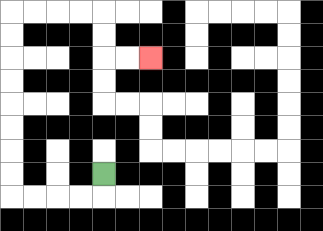{'start': '[4, 7]', 'end': '[6, 2]', 'path_directions': 'D,L,L,L,L,U,U,U,U,U,U,U,U,R,R,R,R,D,D,R,R', 'path_coordinates': '[[4, 7], [4, 8], [3, 8], [2, 8], [1, 8], [0, 8], [0, 7], [0, 6], [0, 5], [0, 4], [0, 3], [0, 2], [0, 1], [0, 0], [1, 0], [2, 0], [3, 0], [4, 0], [4, 1], [4, 2], [5, 2], [6, 2]]'}